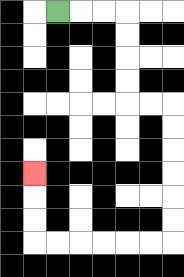{'start': '[2, 0]', 'end': '[1, 7]', 'path_directions': 'R,R,R,D,D,D,D,R,R,D,D,D,D,D,D,L,L,L,L,L,L,U,U,U', 'path_coordinates': '[[2, 0], [3, 0], [4, 0], [5, 0], [5, 1], [5, 2], [5, 3], [5, 4], [6, 4], [7, 4], [7, 5], [7, 6], [7, 7], [7, 8], [7, 9], [7, 10], [6, 10], [5, 10], [4, 10], [3, 10], [2, 10], [1, 10], [1, 9], [1, 8], [1, 7]]'}